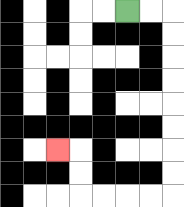{'start': '[5, 0]', 'end': '[2, 6]', 'path_directions': 'R,R,D,D,D,D,D,D,D,D,L,L,L,L,U,U,L', 'path_coordinates': '[[5, 0], [6, 0], [7, 0], [7, 1], [7, 2], [7, 3], [7, 4], [7, 5], [7, 6], [7, 7], [7, 8], [6, 8], [5, 8], [4, 8], [3, 8], [3, 7], [3, 6], [2, 6]]'}